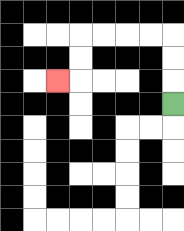{'start': '[7, 4]', 'end': '[2, 3]', 'path_directions': 'U,U,U,L,L,L,L,D,D,L', 'path_coordinates': '[[7, 4], [7, 3], [7, 2], [7, 1], [6, 1], [5, 1], [4, 1], [3, 1], [3, 2], [3, 3], [2, 3]]'}